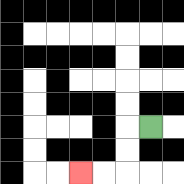{'start': '[6, 5]', 'end': '[3, 7]', 'path_directions': 'L,D,D,L,L', 'path_coordinates': '[[6, 5], [5, 5], [5, 6], [5, 7], [4, 7], [3, 7]]'}